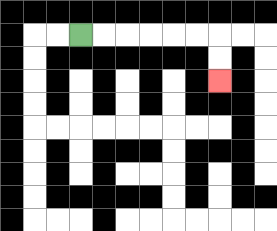{'start': '[3, 1]', 'end': '[9, 3]', 'path_directions': 'R,R,R,R,R,R,D,D', 'path_coordinates': '[[3, 1], [4, 1], [5, 1], [6, 1], [7, 1], [8, 1], [9, 1], [9, 2], [9, 3]]'}